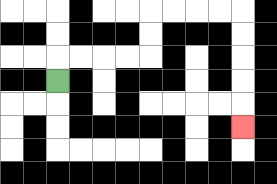{'start': '[2, 3]', 'end': '[10, 5]', 'path_directions': 'U,R,R,R,R,U,U,R,R,R,R,D,D,D,D,D', 'path_coordinates': '[[2, 3], [2, 2], [3, 2], [4, 2], [5, 2], [6, 2], [6, 1], [6, 0], [7, 0], [8, 0], [9, 0], [10, 0], [10, 1], [10, 2], [10, 3], [10, 4], [10, 5]]'}